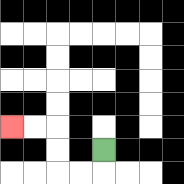{'start': '[4, 6]', 'end': '[0, 5]', 'path_directions': 'D,L,L,U,U,L,L', 'path_coordinates': '[[4, 6], [4, 7], [3, 7], [2, 7], [2, 6], [2, 5], [1, 5], [0, 5]]'}